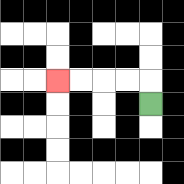{'start': '[6, 4]', 'end': '[2, 3]', 'path_directions': 'U,L,L,L,L', 'path_coordinates': '[[6, 4], [6, 3], [5, 3], [4, 3], [3, 3], [2, 3]]'}